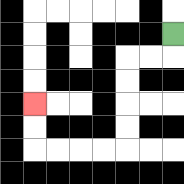{'start': '[7, 1]', 'end': '[1, 4]', 'path_directions': 'D,L,L,D,D,D,D,L,L,L,L,U,U', 'path_coordinates': '[[7, 1], [7, 2], [6, 2], [5, 2], [5, 3], [5, 4], [5, 5], [5, 6], [4, 6], [3, 6], [2, 6], [1, 6], [1, 5], [1, 4]]'}